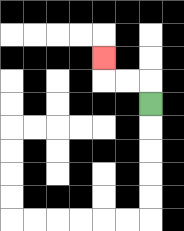{'start': '[6, 4]', 'end': '[4, 2]', 'path_directions': 'U,L,L,U', 'path_coordinates': '[[6, 4], [6, 3], [5, 3], [4, 3], [4, 2]]'}